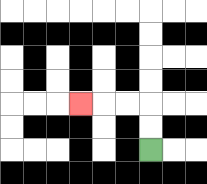{'start': '[6, 6]', 'end': '[3, 4]', 'path_directions': 'U,U,L,L,L', 'path_coordinates': '[[6, 6], [6, 5], [6, 4], [5, 4], [4, 4], [3, 4]]'}